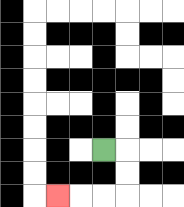{'start': '[4, 6]', 'end': '[2, 8]', 'path_directions': 'R,D,D,L,L,L', 'path_coordinates': '[[4, 6], [5, 6], [5, 7], [5, 8], [4, 8], [3, 8], [2, 8]]'}